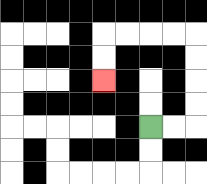{'start': '[6, 5]', 'end': '[4, 3]', 'path_directions': 'R,R,U,U,U,U,L,L,L,L,D,D', 'path_coordinates': '[[6, 5], [7, 5], [8, 5], [8, 4], [8, 3], [8, 2], [8, 1], [7, 1], [6, 1], [5, 1], [4, 1], [4, 2], [4, 3]]'}